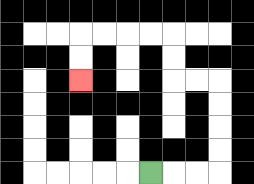{'start': '[6, 7]', 'end': '[3, 3]', 'path_directions': 'R,R,R,U,U,U,U,L,L,U,U,L,L,L,L,D,D', 'path_coordinates': '[[6, 7], [7, 7], [8, 7], [9, 7], [9, 6], [9, 5], [9, 4], [9, 3], [8, 3], [7, 3], [7, 2], [7, 1], [6, 1], [5, 1], [4, 1], [3, 1], [3, 2], [3, 3]]'}